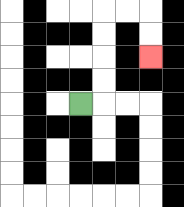{'start': '[3, 4]', 'end': '[6, 2]', 'path_directions': 'R,U,U,U,U,R,R,D,D', 'path_coordinates': '[[3, 4], [4, 4], [4, 3], [4, 2], [4, 1], [4, 0], [5, 0], [6, 0], [6, 1], [6, 2]]'}